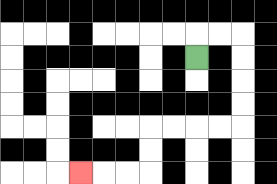{'start': '[8, 2]', 'end': '[3, 7]', 'path_directions': 'U,R,R,D,D,D,D,L,L,L,L,D,D,L,L,L', 'path_coordinates': '[[8, 2], [8, 1], [9, 1], [10, 1], [10, 2], [10, 3], [10, 4], [10, 5], [9, 5], [8, 5], [7, 5], [6, 5], [6, 6], [6, 7], [5, 7], [4, 7], [3, 7]]'}